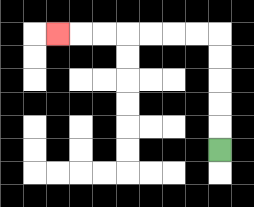{'start': '[9, 6]', 'end': '[2, 1]', 'path_directions': 'U,U,U,U,U,L,L,L,L,L,L,L', 'path_coordinates': '[[9, 6], [9, 5], [9, 4], [9, 3], [9, 2], [9, 1], [8, 1], [7, 1], [6, 1], [5, 1], [4, 1], [3, 1], [2, 1]]'}